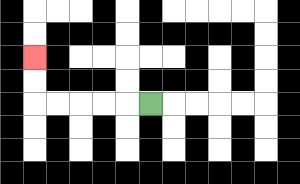{'start': '[6, 4]', 'end': '[1, 2]', 'path_directions': 'L,L,L,L,L,U,U', 'path_coordinates': '[[6, 4], [5, 4], [4, 4], [3, 4], [2, 4], [1, 4], [1, 3], [1, 2]]'}